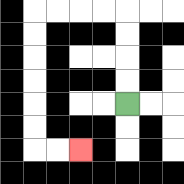{'start': '[5, 4]', 'end': '[3, 6]', 'path_directions': 'U,U,U,U,L,L,L,L,D,D,D,D,D,D,R,R', 'path_coordinates': '[[5, 4], [5, 3], [5, 2], [5, 1], [5, 0], [4, 0], [3, 0], [2, 0], [1, 0], [1, 1], [1, 2], [1, 3], [1, 4], [1, 5], [1, 6], [2, 6], [3, 6]]'}